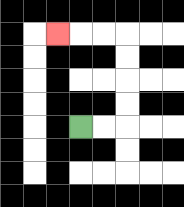{'start': '[3, 5]', 'end': '[2, 1]', 'path_directions': 'R,R,U,U,U,U,L,L,L', 'path_coordinates': '[[3, 5], [4, 5], [5, 5], [5, 4], [5, 3], [5, 2], [5, 1], [4, 1], [3, 1], [2, 1]]'}